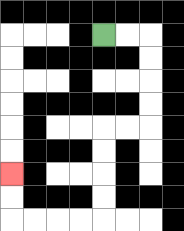{'start': '[4, 1]', 'end': '[0, 7]', 'path_directions': 'R,R,D,D,D,D,L,L,D,D,D,D,L,L,L,L,U,U', 'path_coordinates': '[[4, 1], [5, 1], [6, 1], [6, 2], [6, 3], [6, 4], [6, 5], [5, 5], [4, 5], [4, 6], [4, 7], [4, 8], [4, 9], [3, 9], [2, 9], [1, 9], [0, 9], [0, 8], [0, 7]]'}